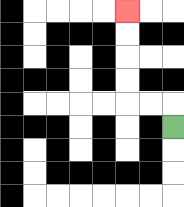{'start': '[7, 5]', 'end': '[5, 0]', 'path_directions': 'U,L,L,U,U,U,U', 'path_coordinates': '[[7, 5], [7, 4], [6, 4], [5, 4], [5, 3], [5, 2], [5, 1], [5, 0]]'}